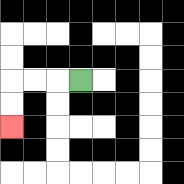{'start': '[3, 3]', 'end': '[0, 5]', 'path_directions': 'L,L,L,D,D', 'path_coordinates': '[[3, 3], [2, 3], [1, 3], [0, 3], [0, 4], [0, 5]]'}